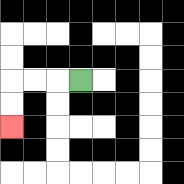{'start': '[3, 3]', 'end': '[0, 5]', 'path_directions': 'L,L,L,D,D', 'path_coordinates': '[[3, 3], [2, 3], [1, 3], [0, 3], [0, 4], [0, 5]]'}